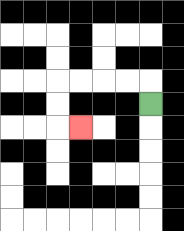{'start': '[6, 4]', 'end': '[3, 5]', 'path_directions': 'U,L,L,L,L,D,D,R', 'path_coordinates': '[[6, 4], [6, 3], [5, 3], [4, 3], [3, 3], [2, 3], [2, 4], [2, 5], [3, 5]]'}